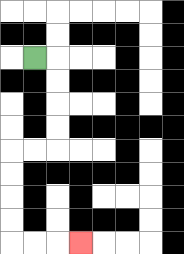{'start': '[1, 2]', 'end': '[3, 10]', 'path_directions': 'R,D,D,D,D,L,L,D,D,D,D,R,R,R', 'path_coordinates': '[[1, 2], [2, 2], [2, 3], [2, 4], [2, 5], [2, 6], [1, 6], [0, 6], [0, 7], [0, 8], [0, 9], [0, 10], [1, 10], [2, 10], [3, 10]]'}